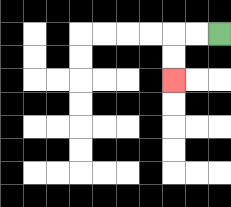{'start': '[9, 1]', 'end': '[7, 3]', 'path_directions': 'L,L,D,D', 'path_coordinates': '[[9, 1], [8, 1], [7, 1], [7, 2], [7, 3]]'}